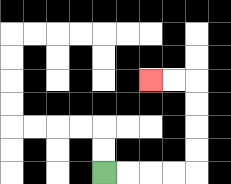{'start': '[4, 7]', 'end': '[6, 3]', 'path_directions': 'R,R,R,R,U,U,U,U,L,L', 'path_coordinates': '[[4, 7], [5, 7], [6, 7], [7, 7], [8, 7], [8, 6], [8, 5], [8, 4], [8, 3], [7, 3], [6, 3]]'}